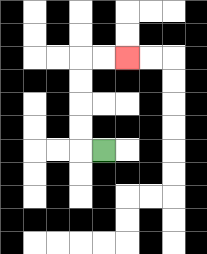{'start': '[4, 6]', 'end': '[5, 2]', 'path_directions': 'L,U,U,U,U,R,R', 'path_coordinates': '[[4, 6], [3, 6], [3, 5], [3, 4], [3, 3], [3, 2], [4, 2], [5, 2]]'}